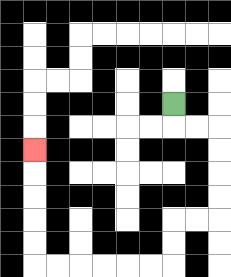{'start': '[7, 4]', 'end': '[1, 6]', 'path_directions': 'D,R,R,D,D,D,D,L,L,D,D,L,L,L,L,L,L,U,U,U,U,U', 'path_coordinates': '[[7, 4], [7, 5], [8, 5], [9, 5], [9, 6], [9, 7], [9, 8], [9, 9], [8, 9], [7, 9], [7, 10], [7, 11], [6, 11], [5, 11], [4, 11], [3, 11], [2, 11], [1, 11], [1, 10], [1, 9], [1, 8], [1, 7], [1, 6]]'}